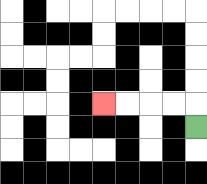{'start': '[8, 5]', 'end': '[4, 4]', 'path_directions': 'U,L,L,L,L', 'path_coordinates': '[[8, 5], [8, 4], [7, 4], [6, 4], [5, 4], [4, 4]]'}